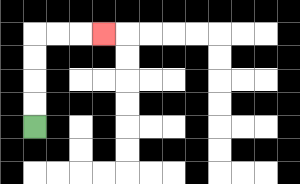{'start': '[1, 5]', 'end': '[4, 1]', 'path_directions': 'U,U,U,U,R,R,R', 'path_coordinates': '[[1, 5], [1, 4], [1, 3], [1, 2], [1, 1], [2, 1], [3, 1], [4, 1]]'}